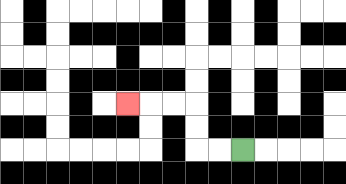{'start': '[10, 6]', 'end': '[5, 4]', 'path_directions': 'L,L,U,U,L,L,L', 'path_coordinates': '[[10, 6], [9, 6], [8, 6], [8, 5], [8, 4], [7, 4], [6, 4], [5, 4]]'}